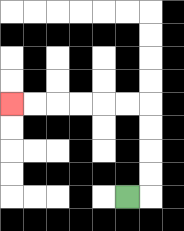{'start': '[5, 8]', 'end': '[0, 4]', 'path_directions': 'R,U,U,U,U,L,L,L,L,L,L', 'path_coordinates': '[[5, 8], [6, 8], [6, 7], [6, 6], [6, 5], [6, 4], [5, 4], [4, 4], [3, 4], [2, 4], [1, 4], [0, 4]]'}